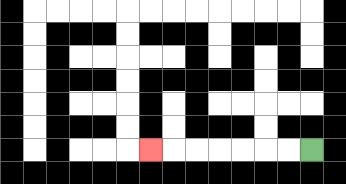{'start': '[13, 6]', 'end': '[6, 6]', 'path_directions': 'L,L,L,L,L,L,L', 'path_coordinates': '[[13, 6], [12, 6], [11, 6], [10, 6], [9, 6], [8, 6], [7, 6], [6, 6]]'}